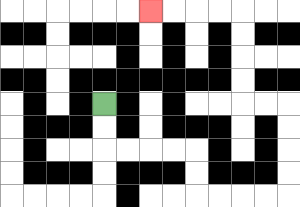{'start': '[4, 4]', 'end': '[6, 0]', 'path_directions': 'D,D,R,R,R,R,D,D,R,R,R,R,U,U,U,U,L,L,U,U,U,U,L,L,L,L', 'path_coordinates': '[[4, 4], [4, 5], [4, 6], [5, 6], [6, 6], [7, 6], [8, 6], [8, 7], [8, 8], [9, 8], [10, 8], [11, 8], [12, 8], [12, 7], [12, 6], [12, 5], [12, 4], [11, 4], [10, 4], [10, 3], [10, 2], [10, 1], [10, 0], [9, 0], [8, 0], [7, 0], [6, 0]]'}